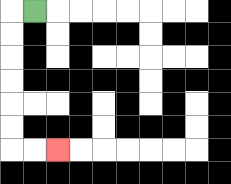{'start': '[1, 0]', 'end': '[2, 6]', 'path_directions': 'L,D,D,D,D,D,D,R,R', 'path_coordinates': '[[1, 0], [0, 0], [0, 1], [0, 2], [0, 3], [0, 4], [0, 5], [0, 6], [1, 6], [2, 6]]'}